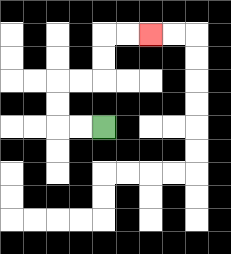{'start': '[4, 5]', 'end': '[6, 1]', 'path_directions': 'L,L,U,U,R,R,U,U,R,R', 'path_coordinates': '[[4, 5], [3, 5], [2, 5], [2, 4], [2, 3], [3, 3], [4, 3], [4, 2], [4, 1], [5, 1], [6, 1]]'}